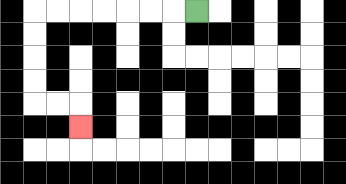{'start': '[8, 0]', 'end': '[3, 5]', 'path_directions': 'L,L,L,L,L,L,L,D,D,D,D,R,R,D', 'path_coordinates': '[[8, 0], [7, 0], [6, 0], [5, 0], [4, 0], [3, 0], [2, 0], [1, 0], [1, 1], [1, 2], [1, 3], [1, 4], [2, 4], [3, 4], [3, 5]]'}